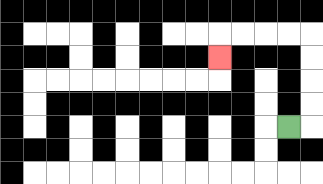{'start': '[12, 5]', 'end': '[9, 2]', 'path_directions': 'R,U,U,U,U,L,L,L,L,D', 'path_coordinates': '[[12, 5], [13, 5], [13, 4], [13, 3], [13, 2], [13, 1], [12, 1], [11, 1], [10, 1], [9, 1], [9, 2]]'}